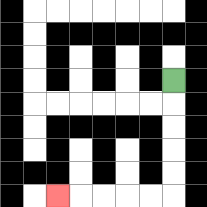{'start': '[7, 3]', 'end': '[2, 8]', 'path_directions': 'D,D,D,D,D,L,L,L,L,L', 'path_coordinates': '[[7, 3], [7, 4], [7, 5], [7, 6], [7, 7], [7, 8], [6, 8], [5, 8], [4, 8], [3, 8], [2, 8]]'}